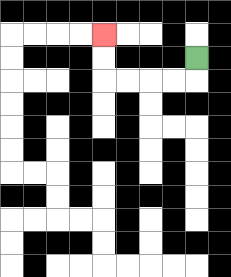{'start': '[8, 2]', 'end': '[4, 1]', 'path_directions': 'D,L,L,L,L,U,U', 'path_coordinates': '[[8, 2], [8, 3], [7, 3], [6, 3], [5, 3], [4, 3], [4, 2], [4, 1]]'}